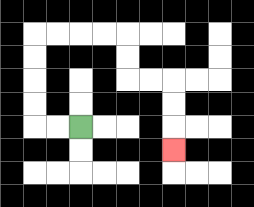{'start': '[3, 5]', 'end': '[7, 6]', 'path_directions': 'L,L,U,U,U,U,R,R,R,R,D,D,R,R,D,D,D', 'path_coordinates': '[[3, 5], [2, 5], [1, 5], [1, 4], [1, 3], [1, 2], [1, 1], [2, 1], [3, 1], [4, 1], [5, 1], [5, 2], [5, 3], [6, 3], [7, 3], [7, 4], [7, 5], [7, 6]]'}